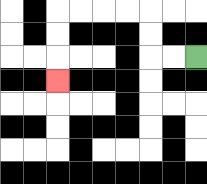{'start': '[8, 2]', 'end': '[2, 3]', 'path_directions': 'L,L,U,U,L,L,L,L,D,D,D', 'path_coordinates': '[[8, 2], [7, 2], [6, 2], [6, 1], [6, 0], [5, 0], [4, 0], [3, 0], [2, 0], [2, 1], [2, 2], [2, 3]]'}